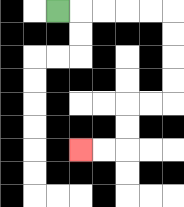{'start': '[2, 0]', 'end': '[3, 6]', 'path_directions': 'R,R,R,R,R,D,D,D,D,L,L,D,D,L,L', 'path_coordinates': '[[2, 0], [3, 0], [4, 0], [5, 0], [6, 0], [7, 0], [7, 1], [7, 2], [7, 3], [7, 4], [6, 4], [5, 4], [5, 5], [5, 6], [4, 6], [3, 6]]'}